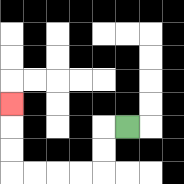{'start': '[5, 5]', 'end': '[0, 4]', 'path_directions': 'L,D,D,L,L,L,L,U,U,U', 'path_coordinates': '[[5, 5], [4, 5], [4, 6], [4, 7], [3, 7], [2, 7], [1, 7], [0, 7], [0, 6], [0, 5], [0, 4]]'}